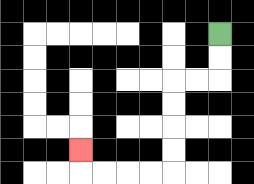{'start': '[9, 1]', 'end': '[3, 6]', 'path_directions': 'D,D,L,L,D,D,D,D,L,L,L,L,U', 'path_coordinates': '[[9, 1], [9, 2], [9, 3], [8, 3], [7, 3], [7, 4], [7, 5], [7, 6], [7, 7], [6, 7], [5, 7], [4, 7], [3, 7], [3, 6]]'}